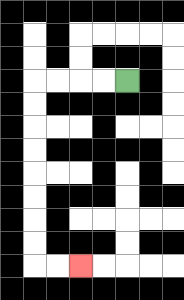{'start': '[5, 3]', 'end': '[3, 11]', 'path_directions': 'L,L,L,L,D,D,D,D,D,D,D,D,R,R', 'path_coordinates': '[[5, 3], [4, 3], [3, 3], [2, 3], [1, 3], [1, 4], [1, 5], [1, 6], [1, 7], [1, 8], [1, 9], [1, 10], [1, 11], [2, 11], [3, 11]]'}